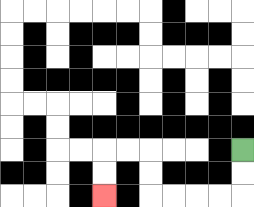{'start': '[10, 6]', 'end': '[4, 8]', 'path_directions': 'D,D,L,L,L,L,U,U,L,L,D,D', 'path_coordinates': '[[10, 6], [10, 7], [10, 8], [9, 8], [8, 8], [7, 8], [6, 8], [6, 7], [6, 6], [5, 6], [4, 6], [4, 7], [4, 8]]'}